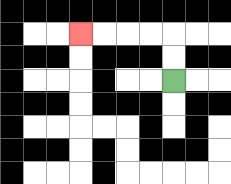{'start': '[7, 3]', 'end': '[3, 1]', 'path_directions': 'U,U,L,L,L,L', 'path_coordinates': '[[7, 3], [7, 2], [7, 1], [6, 1], [5, 1], [4, 1], [3, 1]]'}